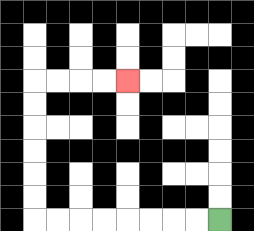{'start': '[9, 9]', 'end': '[5, 3]', 'path_directions': 'L,L,L,L,L,L,L,L,U,U,U,U,U,U,R,R,R,R', 'path_coordinates': '[[9, 9], [8, 9], [7, 9], [6, 9], [5, 9], [4, 9], [3, 9], [2, 9], [1, 9], [1, 8], [1, 7], [1, 6], [1, 5], [1, 4], [1, 3], [2, 3], [3, 3], [4, 3], [5, 3]]'}